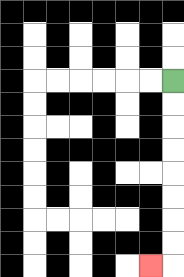{'start': '[7, 3]', 'end': '[6, 11]', 'path_directions': 'D,D,D,D,D,D,D,D,L', 'path_coordinates': '[[7, 3], [7, 4], [7, 5], [7, 6], [7, 7], [7, 8], [7, 9], [7, 10], [7, 11], [6, 11]]'}